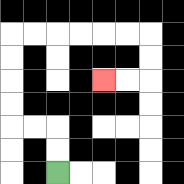{'start': '[2, 7]', 'end': '[4, 3]', 'path_directions': 'U,U,L,L,U,U,U,U,R,R,R,R,R,R,D,D,L,L', 'path_coordinates': '[[2, 7], [2, 6], [2, 5], [1, 5], [0, 5], [0, 4], [0, 3], [0, 2], [0, 1], [1, 1], [2, 1], [3, 1], [4, 1], [5, 1], [6, 1], [6, 2], [6, 3], [5, 3], [4, 3]]'}